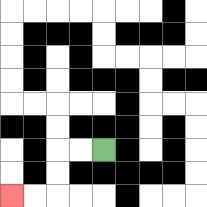{'start': '[4, 6]', 'end': '[0, 8]', 'path_directions': 'L,L,D,D,L,L', 'path_coordinates': '[[4, 6], [3, 6], [2, 6], [2, 7], [2, 8], [1, 8], [0, 8]]'}